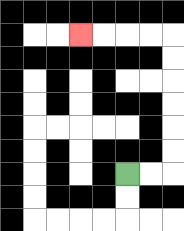{'start': '[5, 7]', 'end': '[3, 1]', 'path_directions': 'R,R,U,U,U,U,U,U,L,L,L,L', 'path_coordinates': '[[5, 7], [6, 7], [7, 7], [7, 6], [7, 5], [7, 4], [7, 3], [7, 2], [7, 1], [6, 1], [5, 1], [4, 1], [3, 1]]'}